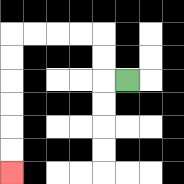{'start': '[5, 3]', 'end': '[0, 7]', 'path_directions': 'L,U,U,L,L,L,L,D,D,D,D,D,D', 'path_coordinates': '[[5, 3], [4, 3], [4, 2], [4, 1], [3, 1], [2, 1], [1, 1], [0, 1], [0, 2], [0, 3], [0, 4], [0, 5], [0, 6], [0, 7]]'}